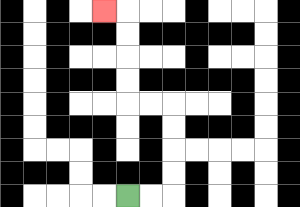{'start': '[5, 8]', 'end': '[4, 0]', 'path_directions': 'R,R,U,U,U,U,L,L,U,U,U,U,L', 'path_coordinates': '[[5, 8], [6, 8], [7, 8], [7, 7], [7, 6], [7, 5], [7, 4], [6, 4], [5, 4], [5, 3], [5, 2], [5, 1], [5, 0], [4, 0]]'}